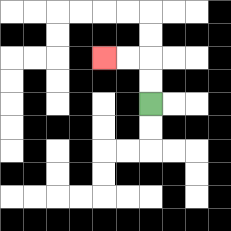{'start': '[6, 4]', 'end': '[4, 2]', 'path_directions': 'U,U,L,L', 'path_coordinates': '[[6, 4], [6, 3], [6, 2], [5, 2], [4, 2]]'}